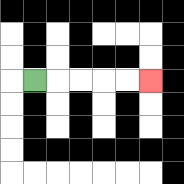{'start': '[1, 3]', 'end': '[6, 3]', 'path_directions': 'R,R,R,R,R', 'path_coordinates': '[[1, 3], [2, 3], [3, 3], [4, 3], [5, 3], [6, 3]]'}